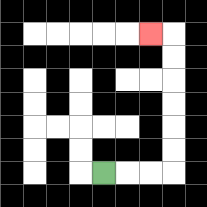{'start': '[4, 7]', 'end': '[6, 1]', 'path_directions': 'R,R,R,U,U,U,U,U,U,L', 'path_coordinates': '[[4, 7], [5, 7], [6, 7], [7, 7], [7, 6], [7, 5], [7, 4], [7, 3], [7, 2], [7, 1], [6, 1]]'}